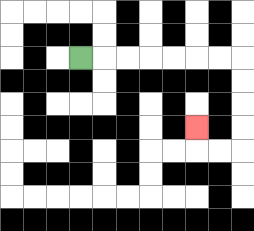{'start': '[3, 2]', 'end': '[8, 5]', 'path_directions': 'R,R,R,R,R,R,R,D,D,D,D,L,L,U', 'path_coordinates': '[[3, 2], [4, 2], [5, 2], [6, 2], [7, 2], [8, 2], [9, 2], [10, 2], [10, 3], [10, 4], [10, 5], [10, 6], [9, 6], [8, 6], [8, 5]]'}